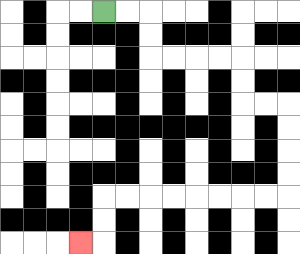{'start': '[4, 0]', 'end': '[3, 10]', 'path_directions': 'R,R,D,D,R,R,R,R,D,D,R,R,D,D,D,D,L,L,L,L,L,L,L,L,D,D,L', 'path_coordinates': '[[4, 0], [5, 0], [6, 0], [6, 1], [6, 2], [7, 2], [8, 2], [9, 2], [10, 2], [10, 3], [10, 4], [11, 4], [12, 4], [12, 5], [12, 6], [12, 7], [12, 8], [11, 8], [10, 8], [9, 8], [8, 8], [7, 8], [6, 8], [5, 8], [4, 8], [4, 9], [4, 10], [3, 10]]'}